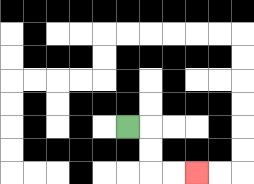{'start': '[5, 5]', 'end': '[8, 7]', 'path_directions': 'R,D,D,R,R', 'path_coordinates': '[[5, 5], [6, 5], [6, 6], [6, 7], [7, 7], [8, 7]]'}